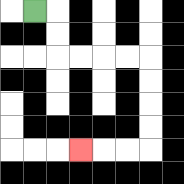{'start': '[1, 0]', 'end': '[3, 6]', 'path_directions': 'R,D,D,R,R,R,R,D,D,D,D,L,L,L', 'path_coordinates': '[[1, 0], [2, 0], [2, 1], [2, 2], [3, 2], [4, 2], [5, 2], [6, 2], [6, 3], [6, 4], [6, 5], [6, 6], [5, 6], [4, 6], [3, 6]]'}